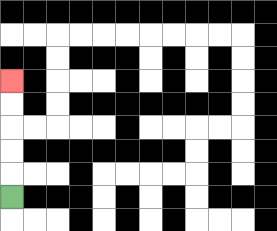{'start': '[0, 8]', 'end': '[0, 3]', 'path_directions': 'U,U,U,U,U', 'path_coordinates': '[[0, 8], [0, 7], [0, 6], [0, 5], [0, 4], [0, 3]]'}